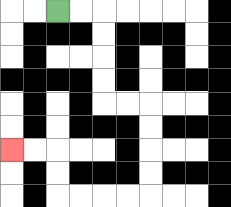{'start': '[2, 0]', 'end': '[0, 6]', 'path_directions': 'R,R,D,D,D,D,R,R,D,D,D,D,L,L,L,L,U,U,L,L', 'path_coordinates': '[[2, 0], [3, 0], [4, 0], [4, 1], [4, 2], [4, 3], [4, 4], [5, 4], [6, 4], [6, 5], [6, 6], [6, 7], [6, 8], [5, 8], [4, 8], [3, 8], [2, 8], [2, 7], [2, 6], [1, 6], [0, 6]]'}